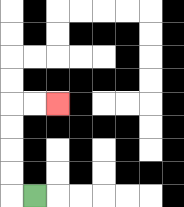{'start': '[1, 8]', 'end': '[2, 4]', 'path_directions': 'L,U,U,U,U,R,R', 'path_coordinates': '[[1, 8], [0, 8], [0, 7], [0, 6], [0, 5], [0, 4], [1, 4], [2, 4]]'}